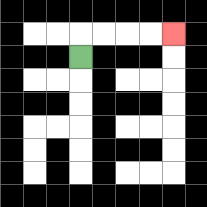{'start': '[3, 2]', 'end': '[7, 1]', 'path_directions': 'U,R,R,R,R', 'path_coordinates': '[[3, 2], [3, 1], [4, 1], [5, 1], [6, 1], [7, 1]]'}